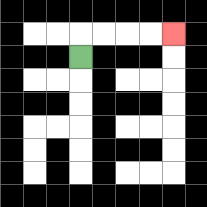{'start': '[3, 2]', 'end': '[7, 1]', 'path_directions': 'U,R,R,R,R', 'path_coordinates': '[[3, 2], [3, 1], [4, 1], [5, 1], [6, 1], [7, 1]]'}